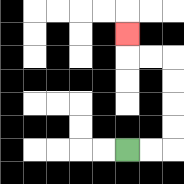{'start': '[5, 6]', 'end': '[5, 1]', 'path_directions': 'R,R,U,U,U,U,L,L,U', 'path_coordinates': '[[5, 6], [6, 6], [7, 6], [7, 5], [7, 4], [7, 3], [7, 2], [6, 2], [5, 2], [5, 1]]'}